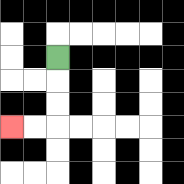{'start': '[2, 2]', 'end': '[0, 5]', 'path_directions': 'D,D,D,L,L', 'path_coordinates': '[[2, 2], [2, 3], [2, 4], [2, 5], [1, 5], [0, 5]]'}